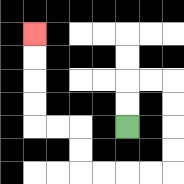{'start': '[5, 5]', 'end': '[1, 1]', 'path_directions': 'U,U,R,R,D,D,D,D,L,L,L,L,U,U,L,L,U,U,U,U', 'path_coordinates': '[[5, 5], [5, 4], [5, 3], [6, 3], [7, 3], [7, 4], [7, 5], [7, 6], [7, 7], [6, 7], [5, 7], [4, 7], [3, 7], [3, 6], [3, 5], [2, 5], [1, 5], [1, 4], [1, 3], [1, 2], [1, 1]]'}